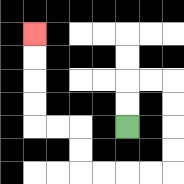{'start': '[5, 5]', 'end': '[1, 1]', 'path_directions': 'U,U,R,R,D,D,D,D,L,L,L,L,U,U,L,L,U,U,U,U', 'path_coordinates': '[[5, 5], [5, 4], [5, 3], [6, 3], [7, 3], [7, 4], [7, 5], [7, 6], [7, 7], [6, 7], [5, 7], [4, 7], [3, 7], [3, 6], [3, 5], [2, 5], [1, 5], [1, 4], [1, 3], [1, 2], [1, 1]]'}